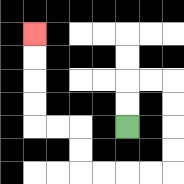{'start': '[5, 5]', 'end': '[1, 1]', 'path_directions': 'U,U,R,R,D,D,D,D,L,L,L,L,U,U,L,L,U,U,U,U', 'path_coordinates': '[[5, 5], [5, 4], [5, 3], [6, 3], [7, 3], [7, 4], [7, 5], [7, 6], [7, 7], [6, 7], [5, 7], [4, 7], [3, 7], [3, 6], [3, 5], [2, 5], [1, 5], [1, 4], [1, 3], [1, 2], [1, 1]]'}